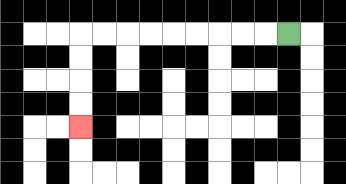{'start': '[12, 1]', 'end': '[3, 5]', 'path_directions': 'L,L,L,L,L,L,L,L,L,D,D,D,D', 'path_coordinates': '[[12, 1], [11, 1], [10, 1], [9, 1], [8, 1], [7, 1], [6, 1], [5, 1], [4, 1], [3, 1], [3, 2], [3, 3], [3, 4], [3, 5]]'}